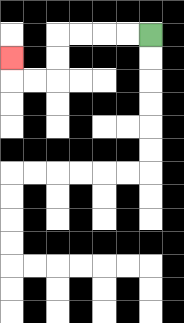{'start': '[6, 1]', 'end': '[0, 2]', 'path_directions': 'L,L,L,L,D,D,L,L,U', 'path_coordinates': '[[6, 1], [5, 1], [4, 1], [3, 1], [2, 1], [2, 2], [2, 3], [1, 3], [0, 3], [0, 2]]'}